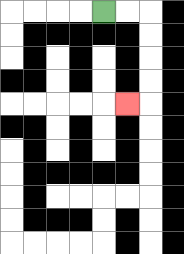{'start': '[4, 0]', 'end': '[5, 4]', 'path_directions': 'R,R,D,D,D,D,L', 'path_coordinates': '[[4, 0], [5, 0], [6, 0], [6, 1], [6, 2], [6, 3], [6, 4], [5, 4]]'}